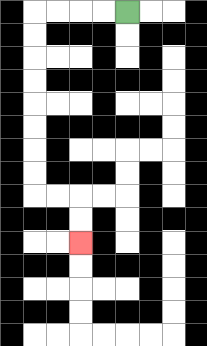{'start': '[5, 0]', 'end': '[3, 10]', 'path_directions': 'L,L,L,L,D,D,D,D,D,D,D,D,R,R,D,D', 'path_coordinates': '[[5, 0], [4, 0], [3, 0], [2, 0], [1, 0], [1, 1], [1, 2], [1, 3], [1, 4], [1, 5], [1, 6], [1, 7], [1, 8], [2, 8], [3, 8], [3, 9], [3, 10]]'}